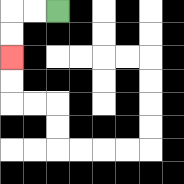{'start': '[2, 0]', 'end': '[0, 2]', 'path_directions': 'L,L,D,D', 'path_coordinates': '[[2, 0], [1, 0], [0, 0], [0, 1], [0, 2]]'}